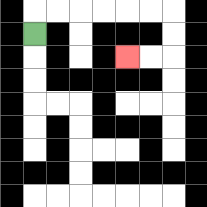{'start': '[1, 1]', 'end': '[5, 2]', 'path_directions': 'U,R,R,R,R,R,R,D,D,L,L', 'path_coordinates': '[[1, 1], [1, 0], [2, 0], [3, 0], [4, 0], [5, 0], [6, 0], [7, 0], [7, 1], [7, 2], [6, 2], [5, 2]]'}